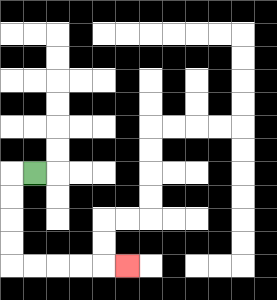{'start': '[1, 7]', 'end': '[5, 11]', 'path_directions': 'L,D,D,D,D,R,R,R,R,R', 'path_coordinates': '[[1, 7], [0, 7], [0, 8], [0, 9], [0, 10], [0, 11], [1, 11], [2, 11], [3, 11], [4, 11], [5, 11]]'}